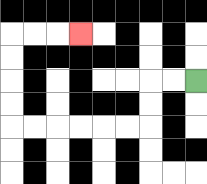{'start': '[8, 3]', 'end': '[3, 1]', 'path_directions': 'L,L,D,D,L,L,L,L,L,L,U,U,U,U,R,R,R', 'path_coordinates': '[[8, 3], [7, 3], [6, 3], [6, 4], [6, 5], [5, 5], [4, 5], [3, 5], [2, 5], [1, 5], [0, 5], [0, 4], [0, 3], [0, 2], [0, 1], [1, 1], [2, 1], [3, 1]]'}